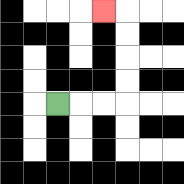{'start': '[2, 4]', 'end': '[4, 0]', 'path_directions': 'R,R,R,U,U,U,U,L', 'path_coordinates': '[[2, 4], [3, 4], [4, 4], [5, 4], [5, 3], [5, 2], [5, 1], [5, 0], [4, 0]]'}